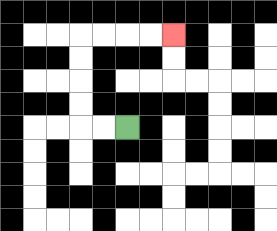{'start': '[5, 5]', 'end': '[7, 1]', 'path_directions': 'L,L,U,U,U,U,R,R,R,R', 'path_coordinates': '[[5, 5], [4, 5], [3, 5], [3, 4], [3, 3], [3, 2], [3, 1], [4, 1], [5, 1], [6, 1], [7, 1]]'}